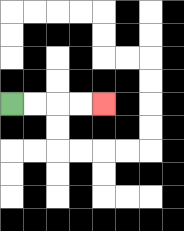{'start': '[0, 4]', 'end': '[4, 4]', 'path_directions': 'R,R,R,R', 'path_coordinates': '[[0, 4], [1, 4], [2, 4], [3, 4], [4, 4]]'}